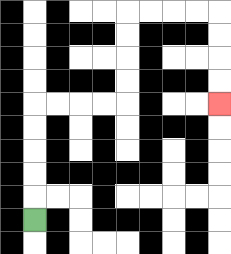{'start': '[1, 9]', 'end': '[9, 4]', 'path_directions': 'U,U,U,U,U,R,R,R,R,U,U,U,U,R,R,R,R,D,D,D,D', 'path_coordinates': '[[1, 9], [1, 8], [1, 7], [1, 6], [1, 5], [1, 4], [2, 4], [3, 4], [4, 4], [5, 4], [5, 3], [5, 2], [5, 1], [5, 0], [6, 0], [7, 0], [8, 0], [9, 0], [9, 1], [9, 2], [9, 3], [9, 4]]'}